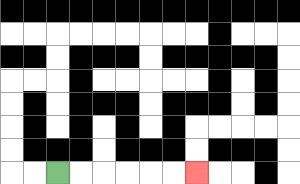{'start': '[2, 7]', 'end': '[8, 7]', 'path_directions': 'R,R,R,R,R,R', 'path_coordinates': '[[2, 7], [3, 7], [4, 7], [5, 7], [6, 7], [7, 7], [8, 7]]'}